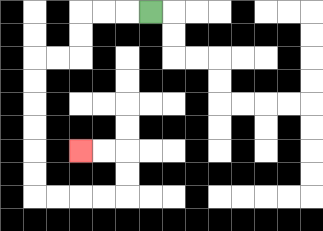{'start': '[6, 0]', 'end': '[3, 6]', 'path_directions': 'L,L,L,D,D,L,L,D,D,D,D,D,D,R,R,R,R,U,U,L,L', 'path_coordinates': '[[6, 0], [5, 0], [4, 0], [3, 0], [3, 1], [3, 2], [2, 2], [1, 2], [1, 3], [1, 4], [1, 5], [1, 6], [1, 7], [1, 8], [2, 8], [3, 8], [4, 8], [5, 8], [5, 7], [5, 6], [4, 6], [3, 6]]'}